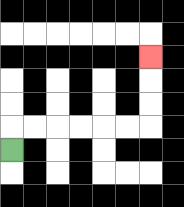{'start': '[0, 6]', 'end': '[6, 2]', 'path_directions': 'U,R,R,R,R,R,R,U,U,U', 'path_coordinates': '[[0, 6], [0, 5], [1, 5], [2, 5], [3, 5], [4, 5], [5, 5], [6, 5], [6, 4], [6, 3], [6, 2]]'}